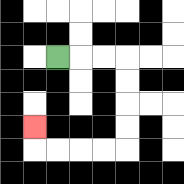{'start': '[2, 2]', 'end': '[1, 5]', 'path_directions': 'R,R,R,D,D,D,D,L,L,L,L,U', 'path_coordinates': '[[2, 2], [3, 2], [4, 2], [5, 2], [5, 3], [5, 4], [5, 5], [5, 6], [4, 6], [3, 6], [2, 6], [1, 6], [1, 5]]'}